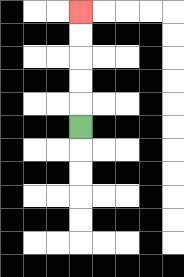{'start': '[3, 5]', 'end': '[3, 0]', 'path_directions': 'U,U,U,U,U', 'path_coordinates': '[[3, 5], [3, 4], [3, 3], [3, 2], [3, 1], [3, 0]]'}